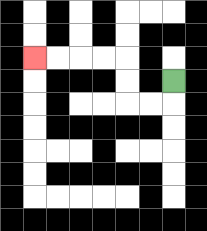{'start': '[7, 3]', 'end': '[1, 2]', 'path_directions': 'D,L,L,U,U,L,L,L,L', 'path_coordinates': '[[7, 3], [7, 4], [6, 4], [5, 4], [5, 3], [5, 2], [4, 2], [3, 2], [2, 2], [1, 2]]'}